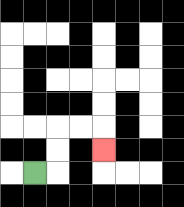{'start': '[1, 7]', 'end': '[4, 6]', 'path_directions': 'R,U,U,R,R,D', 'path_coordinates': '[[1, 7], [2, 7], [2, 6], [2, 5], [3, 5], [4, 5], [4, 6]]'}